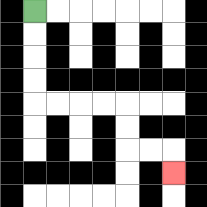{'start': '[1, 0]', 'end': '[7, 7]', 'path_directions': 'D,D,D,D,R,R,R,R,D,D,R,R,D', 'path_coordinates': '[[1, 0], [1, 1], [1, 2], [1, 3], [1, 4], [2, 4], [3, 4], [4, 4], [5, 4], [5, 5], [5, 6], [6, 6], [7, 6], [7, 7]]'}